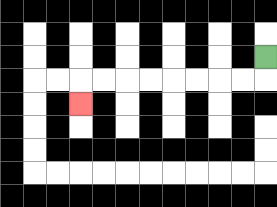{'start': '[11, 2]', 'end': '[3, 4]', 'path_directions': 'D,L,L,L,L,L,L,L,L,D', 'path_coordinates': '[[11, 2], [11, 3], [10, 3], [9, 3], [8, 3], [7, 3], [6, 3], [5, 3], [4, 3], [3, 3], [3, 4]]'}